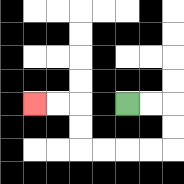{'start': '[5, 4]', 'end': '[1, 4]', 'path_directions': 'R,R,D,D,L,L,L,L,U,U,L,L', 'path_coordinates': '[[5, 4], [6, 4], [7, 4], [7, 5], [7, 6], [6, 6], [5, 6], [4, 6], [3, 6], [3, 5], [3, 4], [2, 4], [1, 4]]'}